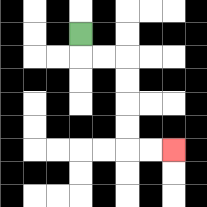{'start': '[3, 1]', 'end': '[7, 6]', 'path_directions': 'D,R,R,D,D,D,D,R,R', 'path_coordinates': '[[3, 1], [3, 2], [4, 2], [5, 2], [5, 3], [5, 4], [5, 5], [5, 6], [6, 6], [7, 6]]'}